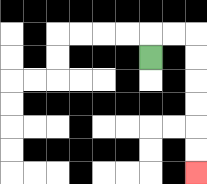{'start': '[6, 2]', 'end': '[8, 7]', 'path_directions': 'U,R,R,D,D,D,D,D,D', 'path_coordinates': '[[6, 2], [6, 1], [7, 1], [8, 1], [8, 2], [8, 3], [8, 4], [8, 5], [8, 6], [8, 7]]'}